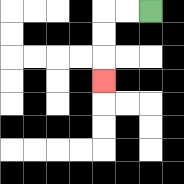{'start': '[6, 0]', 'end': '[4, 3]', 'path_directions': 'L,L,D,D,D', 'path_coordinates': '[[6, 0], [5, 0], [4, 0], [4, 1], [4, 2], [4, 3]]'}